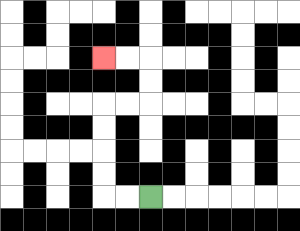{'start': '[6, 8]', 'end': '[4, 2]', 'path_directions': 'L,L,U,U,U,U,R,R,U,U,L,L', 'path_coordinates': '[[6, 8], [5, 8], [4, 8], [4, 7], [4, 6], [4, 5], [4, 4], [5, 4], [6, 4], [6, 3], [6, 2], [5, 2], [4, 2]]'}